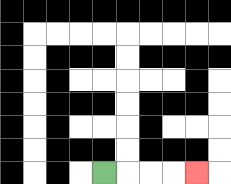{'start': '[4, 7]', 'end': '[8, 7]', 'path_directions': 'R,R,R,R', 'path_coordinates': '[[4, 7], [5, 7], [6, 7], [7, 7], [8, 7]]'}